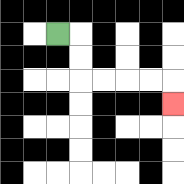{'start': '[2, 1]', 'end': '[7, 4]', 'path_directions': 'R,D,D,R,R,R,R,D', 'path_coordinates': '[[2, 1], [3, 1], [3, 2], [3, 3], [4, 3], [5, 3], [6, 3], [7, 3], [7, 4]]'}